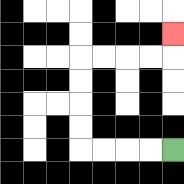{'start': '[7, 6]', 'end': '[7, 1]', 'path_directions': 'L,L,L,L,U,U,U,U,R,R,R,R,U', 'path_coordinates': '[[7, 6], [6, 6], [5, 6], [4, 6], [3, 6], [3, 5], [3, 4], [3, 3], [3, 2], [4, 2], [5, 2], [6, 2], [7, 2], [7, 1]]'}